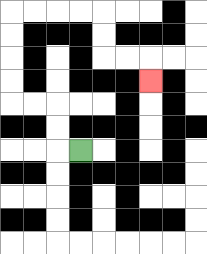{'start': '[3, 6]', 'end': '[6, 3]', 'path_directions': 'L,U,U,L,L,U,U,U,U,R,R,R,R,D,D,R,R,D', 'path_coordinates': '[[3, 6], [2, 6], [2, 5], [2, 4], [1, 4], [0, 4], [0, 3], [0, 2], [0, 1], [0, 0], [1, 0], [2, 0], [3, 0], [4, 0], [4, 1], [4, 2], [5, 2], [6, 2], [6, 3]]'}